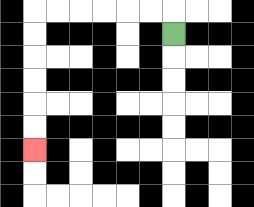{'start': '[7, 1]', 'end': '[1, 6]', 'path_directions': 'U,L,L,L,L,L,L,D,D,D,D,D,D', 'path_coordinates': '[[7, 1], [7, 0], [6, 0], [5, 0], [4, 0], [3, 0], [2, 0], [1, 0], [1, 1], [1, 2], [1, 3], [1, 4], [1, 5], [1, 6]]'}